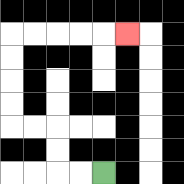{'start': '[4, 7]', 'end': '[5, 1]', 'path_directions': 'L,L,U,U,L,L,U,U,U,U,R,R,R,R,R', 'path_coordinates': '[[4, 7], [3, 7], [2, 7], [2, 6], [2, 5], [1, 5], [0, 5], [0, 4], [0, 3], [0, 2], [0, 1], [1, 1], [2, 1], [3, 1], [4, 1], [5, 1]]'}